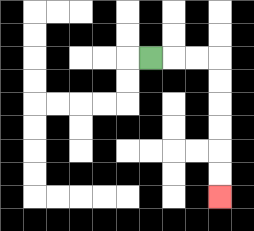{'start': '[6, 2]', 'end': '[9, 8]', 'path_directions': 'R,R,R,D,D,D,D,D,D', 'path_coordinates': '[[6, 2], [7, 2], [8, 2], [9, 2], [9, 3], [9, 4], [9, 5], [9, 6], [9, 7], [9, 8]]'}